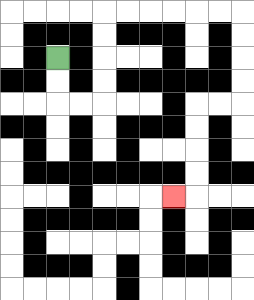{'start': '[2, 2]', 'end': '[7, 8]', 'path_directions': 'D,D,R,R,U,U,U,U,R,R,R,R,R,R,D,D,D,D,L,L,D,D,D,D,L', 'path_coordinates': '[[2, 2], [2, 3], [2, 4], [3, 4], [4, 4], [4, 3], [4, 2], [4, 1], [4, 0], [5, 0], [6, 0], [7, 0], [8, 0], [9, 0], [10, 0], [10, 1], [10, 2], [10, 3], [10, 4], [9, 4], [8, 4], [8, 5], [8, 6], [8, 7], [8, 8], [7, 8]]'}